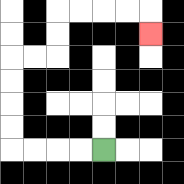{'start': '[4, 6]', 'end': '[6, 1]', 'path_directions': 'L,L,L,L,U,U,U,U,R,R,U,U,R,R,R,R,D', 'path_coordinates': '[[4, 6], [3, 6], [2, 6], [1, 6], [0, 6], [0, 5], [0, 4], [0, 3], [0, 2], [1, 2], [2, 2], [2, 1], [2, 0], [3, 0], [4, 0], [5, 0], [6, 0], [6, 1]]'}